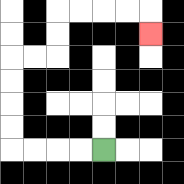{'start': '[4, 6]', 'end': '[6, 1]', 'path_directions': 'L,L,L,L,U,U,U,U,R,R,U,U,R,R,R,R,D', 'path_coordinates': '[[4, 6], [3, 6], [2, 6], [1, 6], [0, 6], [0, 5], [0, 4], [0, 3], [0, 2], [1, 2], [2, 2], [2, 1], [2, 0], [3, 0], [4, 0], [5, 0], [6, 0], [6, 1]]'}